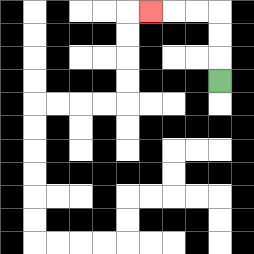{'start': '[9, 3]', 'end': '[6, 0]', 'path_directions': 'U,U,U,L,L,L', 'path_coordinates': '[[9, 3], [9, 2], [9, 1], [9, 0], [8, 0], [7, 0], [6, 0]]'}